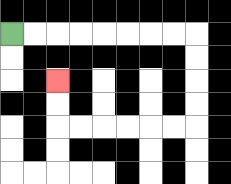{'start': '[0, 1]', 'end': '[2, 3]', 'path_directions': 'R,R,R,R,R,R,R,R,D,D,D,D,L,L,L,L,L,L,U,U', 'path_coordinates': '[[0, 1], [1, 1], [2, 1], [3, 1], [4, 1], [5, 1], [6, 1], [7, 1], [8, 1], [8, 2], [8, 3], [8, 4], [8, 5], [7, 5], [6, 5], [5, 5], [4, 5], [3, 5], [2, 5], [2, 4], [2, 3]]'}